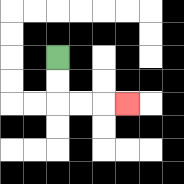{'start': '[2, 2]', 'end': '[5, 4]', 'path_directions': 'D,D,R,R,R', 'path_coordinates': '[[2, 2], [2, 3], [2, 4], [3, 4], [4, 4], [5, 4]]'}